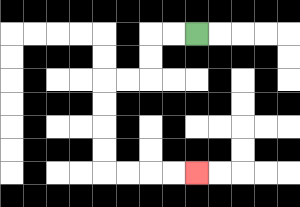{'start': '[8, 1]', 'end': '[8, 7]', 'path_directions': 'L,L,D,D,L,L,D,D,D,D,R,R,R,R', 'path_coordinates': '[[8, 1], [7, 1], [6, 1], [6, 2], [6, 3], [5, 3], [4, 3], [4, 4], [4, 5], [4, 6], [4, 7], [5, 7], [6, 7], [7, 7], [8, 7]]'}